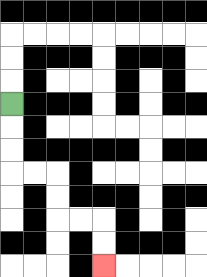{'start': '[0, 4]', 'end': '[4, 11]', 'path_directions': 'D,D,D,R,R,D,D,R,R,D,D', 'path_coordinates': '[[0, 4], [0, 5], [0, 6], [0, 7], [1, 7], [2, 7], [2, 8], [2, 9], [3, 9], [4, 9], [4, 10], [4, 11]]'}